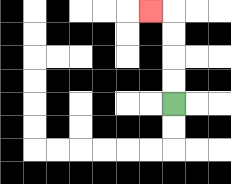{'start': '[7, 4]', 'end': '[6, 0]', 'path_directions': 'U,U,U,U,L', 'path_coordinates': '[[7, 4], [7, 3], [7, 2], [7, 1], [7, 0], [6, 0]]'}